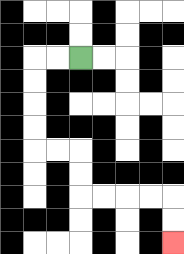{'start': '[3, 2]', 'end': '[7, 10]', 'path_directions': 'L,L,D,D,D,D,R,R,D,D,R,R,R,R,D,D', 'path_coordinates': '[[3, 2], [2, 2], [1, 2], [1, 3], [1, 4], [1, 5], [1, 6], [2, 6], [3, 6], [3, 7], [3, 8], [4, 8], [5, 8], [6, 8], [7, 8], [7, 9], [7, 10]]'}